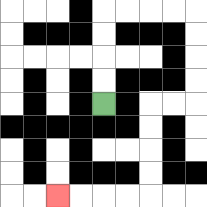{'start': '[4, 4]', 'end': '[2, 8]', 'path_directions': 'U,U,U,U,R,R,R,R,D,D,D,D,L,L,D,D,D,D,L,L,L,L', 'path_coordinates': '[[4, 4], [4, 3], [4, 2], [4, 1], [4, 0], [5, 0], [6, 0], [7, 0], [8, 0], [8, 1], [8, 2], [8, 3], [8, 4], [7, 4], [6, 4], [6, 5], [6, 6], [6, 7], [6, 8], [5, 8], [4, 8], [3, 8], [2, 8]]'}